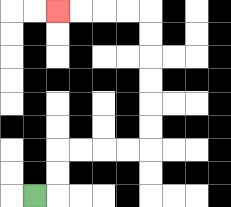{'start': '[1, 8]', 'end': '[2, 0]', 'path_directions': 'R,U,U,R,R,R,R,U,U,U,U,U,U,L,L,L,L', 'path_coordinates': '[[1, 8], [2, 8], [2, 7], [2, 6], [3, 6], [4, 6], [5, 6], [6, 6], [6, 5], [6, 4], [6, 3], [6, 2], [6, 1], [6, 0], [5, 0], [4, 0], [3, 0], [2, 0]]'}